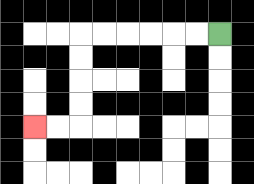{'start': '[9, 1]', 'end': '[1, 5]', 'path_directions': 'L,L,L,L,L,L,D,D,D,D,L,L', 'path_coordinates': '[[9, 1], [8, 1], [7, 1], [6, 1], [5, 1], [4, 1], [3, 1], [3, 2], [3, 3], [3, 4], [3, 5], [2, 5], [1, 5]]'}